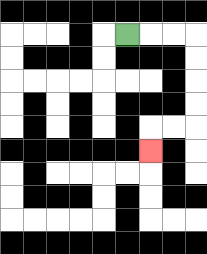{'start': '[5, 1]', 'end': '[6, 6]', 'path_directions': 'R,R,R,D,D,D,D,L,L,D', 'path_coordinates': '[[5, 1], [6, 1], [7, 1], [8, 1], [8, 2], [8, 3], [8, 4], [8, 5], [7, 5], [6, 5], [6, 6]]'}